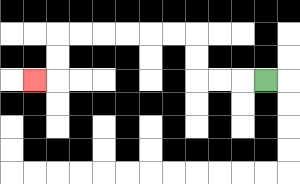{'start': '[11, 3]', 'end': '[1, 3]', 'path_directions': 'L,L,L,U,U,L,L,L,L,L,L,D,D,L', 'path_coordinates': '[[11, 3], [10, 3], [9, 3], [8, 3], [8, 2], [8, 1], [7, 1], [6, 1], [5, 1], [4, 1], [3, 1], [2, 1], [2, 2], [2, 3], [1, 3]]'}